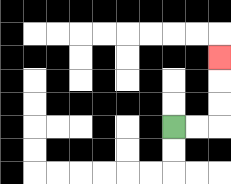{'start': '[7, 5]', 'end': '[9, 2]', 'path_directions': 'R,R,U,U,U', 'path_coordinates': '[[7, 5], [8, 5], [9, 5], [9, 4], [9, 3], [9, 2]]'}